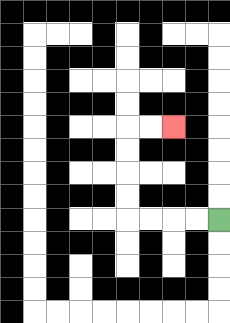{'start': '[9, 9]', 'end': '[7, 5]', 'path_directions': 'L,L,L,L,U,U,U,U,R,R', 'path_coordinates': '[[9, 9], [8, 9], [7, 9], [6, 9], [5, 9], [5, 8], [5, 7], [5, 6], [5, 5], [6, 5], [7, 5]]'}